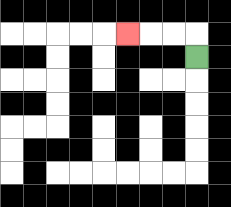{'start': '[8, 2]', 'end': '[5, 1]', 'path_directions': 'U,L,L,L', 'path_coordinates': '[[8, 2], [8, 1], [7, 1], [6, 1], [5, 1]]'}